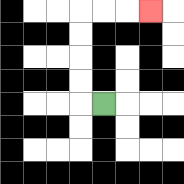{'start': '[4, 4]', 'end': '[6, 0]', 'path_directions': 'L,U,U,U,U,R,R,R', 'path_coordinates': '[[4, 4], [3, 4], [3, 3], [3, 2], [3, 1], [3, 0], [4, 0], [5, 0], [6, 0]]'}